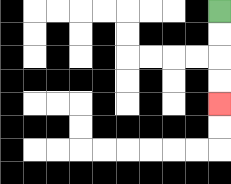{'start': '[9, 0]', 'end': '[9, 4]', 'path_directions': 'D,D,D,D', 'path_coordinates': '[[9, 0], [9, 1], [9, 2], [9, 3], [9, 4]]'}